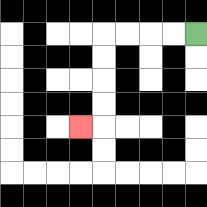{'start': '[8, 1]', 'end': '[3, 5]', 'path_directions': 'L,L,L,L,D,D,D,D,L', 'path_coordinates': '[[8, 1], [7, 1], [6, 1], [5, 1], [4, 1], [4, 2], [4, 3], [4, 4], [4, 5], [3, 5]]'}